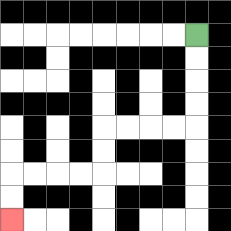{'start': '[8, 1]', 'end': '[0, 9]', 'path_directions': 'D,D,D,D,L,L,L,L,D,D,L,L,L,L,D,D', 'path_coordinates': '[[8, 1], [8, 2], [8, 3], [8, 4], [8, 5], [7, 5], [6, 5], [5, 5], [4, 5], [4, 6], [4, 7], [3, 7], [2, 7], [1, 7], [0, 7], [0, 8], [0, 9]]'}